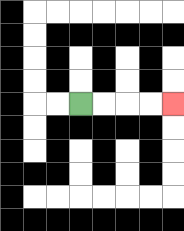{'start': '[3, 4]', 'end': '[7, 4]', 'path_directions': 'R,R,R,R', 'path_coordinates': '[[3, 4], [4, 4], [5, 4], [6, 4], [7, 4]]'}